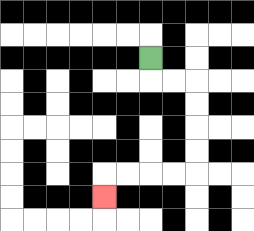{'start': '[6, 2]', 'end': '[4, 8]', 'path_directions': 'D,R,R,D,D,D,D,L,L,L,L,D', 'path_coordinates': '[[6, 2], [6, 3], [7, 3], [8, 3], [8, 4], [8, 5], [8, 6], [8, 7], [7, 7], [6, 7], [5, 7], [4, 7], [4, 8]]'}